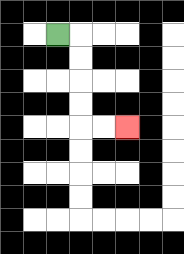{'start': '[2, 1]', 'end': '[5, 5]', 'path_directions': 'R,D,D,D,D,R,R', 'path_coordinates': '[[2, 1], [3, 1], [3, 2], [3, 3], [3, 4], [3, 5], [4, 5], [5, 5]]'}